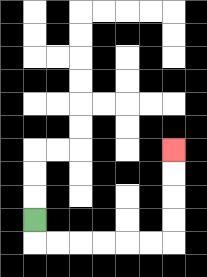{'start': '[1, 9]', 'end': '[7, 6]', 'path_directions': 'D,R,R,R,R,R,R,U,U,U,U', 'path_coordinates': '[[1, 9], [1, 10], [2, 10], [3, 10], [4, 10], [5, 10], [6, 10], [7, 10], [7, 9], [7, 8], [7, 7], [7, 6]]'}